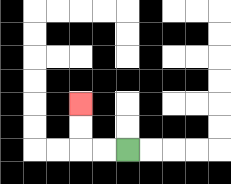{'start': '[5, 6]', 'end': '[3, 4]', 'path_directions': 'L,L,U,U', 'path_coordinates': '[[5, 6], [4, 6], [3, 6], [3, 5], [3, 4]]'}